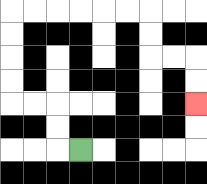{'start': '[3, 6]', 'end': '[8, 4]', 'path_directions': 'L,U,U,L,L,U,U,U,U,R,R,R,R,R,R,D,D,R,R,D,D', 'path_coordinates': '[[3, 6], [2, 6], [2, 5], [2, 4], [1, 4], [0, 4], [0, 3], [0, 2], [0, 1], [0, 0], [1, 0], [2, 0], [3, 0], [4, 0], [5, 0], [6, 0], [6, 1], [6, 2], [7, 2], [8, 2], [8, 3], [8, 4]]'}